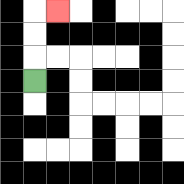{'start': '[1, 3]', 'end': '[2, 0]', 'path_directions': 'U,U,U,R', 'path_coordinates': '[[1, 3], [1, 2], [1, 1], [1, 0], [2, 0]]'}